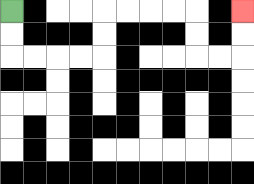{'start': '[0, 0]', 'end': '[10, 0]', 'path_directions': 'D,D,R,R,R,R,U,U,R,R,R,R,D,D,R,R,U,U', 'path_coordinates': '[[0, 0], [0, 1], [0, 2], [1, 2], [2, 2], [3, 2], [4, 2], [4, 1], [4, 0], [5, 0], [6, 0], [7, 0], [8, 0], [8, 1], [8, 2], [9, 2], [10, 2], [10, 1], [10, 0]]'}